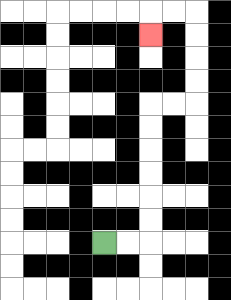{'start': '[4, 10]', 'end': '[6, 1]', 'path_directions': 'R,R,U,U,U,U,U,U,R,R,U,U,U,U,L,L,D', 'path_coordinates': '[[4, 10], [5, 10], [6, 10], [6, 9], [6, 8], [6, 7], [6, 6], [6, 5], [6, 4], [7, 4], [8, 4], [8, 3], [8, 2], [8, 1], [8, 0], [7, 0], [6, 0], [6, 1]]'}